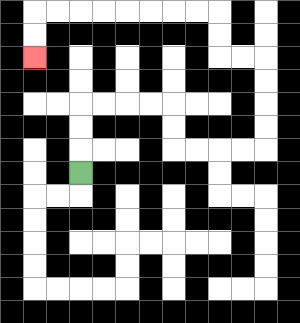{'start': '[3, 7]', 'end': '[1, 2]', 'path_directions': 'U,U,U,R,R,R,R,D,D,R,R,R,R,U,U,U,U,L,L,U,U,L,L,L,L,L,L,L,L,D,D', 'path_coordinates': '[[3, 7], [3, 6], [3, 5], [3, 4], [4, 4], [5, 4], [6, 4], [7, 4], [7, 5], [7, 6], [8, 6], [9, 6], [10, 6], [11, 6], [11, 5], [11, 4], [11, 3], [11, 2], [10, 2], [9, 2], [9, 1], [9, 0], [8, 0], [7, 0], [6, 0], [5, 0], [4, 0], [3, 0], [2, 0], [1, 0], [1, 1], [1, 2]]'}